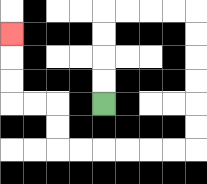{'start': '[4, 4]', 'end': '[0, 1]', 'path_directions': 'U,U,U,U,R,R,R,R,D,D,D,D,D,D,L,L,L,L,L,L,U,U,L,L,U,U,U', 'path_coordinates': '[[4, 4], [4, 3], [4, 2], [4, 1], [4, 0], [5, 0], [6, 0], [7, 0], [8, 0], [8, 1], [8, 2], [8, 3], [8, 4], [8, 5], [8, 6], [7, 6], [6, 6], [5, 6], [4, 6], [3, 6], [2, 6], [2, 5], [2, 4], [1, 4], [0, 4], [0, 3], [0, 2], [0, 1]]'}